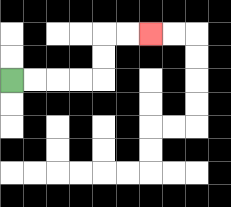{'start': '[0, 3]', 'end': '[6, 1]', 'path_directions': 'R,R,R,R,U,U,R,R', 'path_coordinates': '[[0, 3], [1, 3], [2, 3], [3, 3], [4, 3], [4, 2], [4, 1], [5, 1], [6, 1]]'}